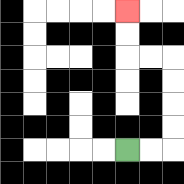{'start': '[5, 6]', 'end': '[5, 0]', 'path_directions': 'R,R,U,U,U,U,L,L,U,U', 'path_coordinates': '[[5, 6], [6, 6], [7, 6], [7, 5], [7, 4], [7, 3], [7, 2], [6, 2], [5, 2], [5, 1], [5, 0]]'}